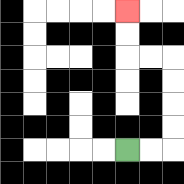{'start': '[5, 6]', 'end': '[5, 0]', 'path_directions': 'R,R,U,U,U,U,L,L,U,U', 'path_coordinates': '[[5, 6], [6, 6], [7, 6], [7, 5], [7, 4], [7, 3], [7, 2], [6, 2], [5, 2], [5, 1], [5, 0]]'}